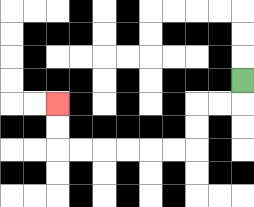{'start': '[10, 3]', 'end': '[2, 4]', 'path_directions': 'D,L,L,D,D,L,L,L,L,L,L,U,U', 'path_coordinates': '[[10, 3], [10, 4], [9, 4], [8, 4], [8, 5], [8, 6], [7, 6], [6, 6], [5, 6], [4, 6], [3, 6], [2, 6], [2, 5], [2, 4]]'}